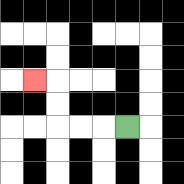{'start': '[5, 5]', 'end': '[1, 3]', 'path_directions': 'L,L,L,U,U,L', 'path_coordinates': '[[5, 5], [4, 5], [3, 5], [2, 5], [2, 4], [2, 3], [1, 3]]'}